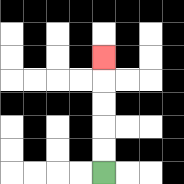{'start': '[4, 7]', 'end': '[4, 2]', 'path_directions': 'U,U,U,U,U', 'path_coordinates': '[[4, 7], [4, 6], [4, 5], [4, 4], [4, 3], [4, 2]]'}